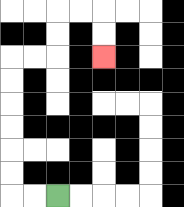{'start': '[2, 8]', 'end': '[4, 2]', 'path_directions': 'L,L,U,U,U,U,U,U,R,R,U,U,R,R,D,D', 'path_coordinates': '[[2, 8], [1, 8], [0, 8], [0, 7], [0, 6], [0, 5], [0, 4], [0, 3], [0, 2], [1, 2], [2, 2], [2, 1], [2, 0], [3, 0], [4, 0], [4, 1], [4, 2]]'}